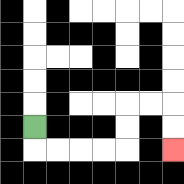{'start': '[1, 5]', 'end': '[7, 6]', 'path_directions': 'D,R,R,R,R,U,U,R,R,D,D', 'path_coordinates': '[[1, 5], [1, 6], [2, 6], [3, 6], [4, 6], [5, 6], [5, 5], [5, 4], [6, 4], [7, 4], [7, 5], [7, 6]]'}